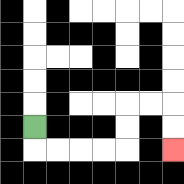{'start': '[1, 5]', 'end': '[7, 6]', 'path_directions': 'D,R,R,R,R,U,U,R,R,D,D', 'path_coordinates': '[[1, 5], [1, 6], [2, 6], [3, 6], [4, 6], [5, 6], [5, 5], [5, 4], [6, 4], [7, 4], [7, 5], [7, 6]]'}